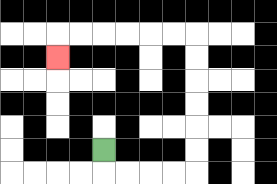{'start': '[4, 6]', 'end': '[2, 2]', 'path_directions': 'D,R,R,R,R,U,U,U,U,U,U,L,L,L,L,L,L,D', 'path_coordinates': '[[4, 6], [4, 7], [5, 7], [6, 7], [7, 7], [8, 7], [8, 6], [8, 5], [8, 4], [8, 3], [8, 2], [8, 1], [7, 1], [6, 1], [5, 1], [4, 1], [3, 1], [2, 1], [2, 2]]'}